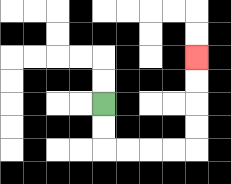{'start': '[4, 4]', 'end': '[8, 2]', 'path_directions': 'D,D,R,R,R,R,U,U,U,U', 'path_coordinates': '[[4, 4], [4, 5], [4, 6], [5, 6], [6, 6], [7, 6], [8, 6], [8, 5], [8, 4], [8, 3], [8, 2]]'}